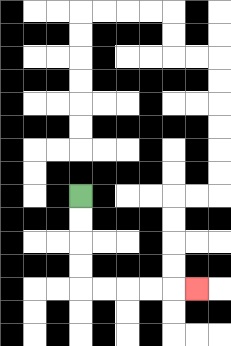{'start': '[3, 8]', 'end': '[8, 12]', 'path_directions': 'D,D,D,D,R,R,R,R,R', 'path_coordinates': '[[3, 8], [3, 9], [3, 10], [3, 11], [3, 12], [4, 12], [5, 12], [6, 12], [7, 12], [8, 12]]'}